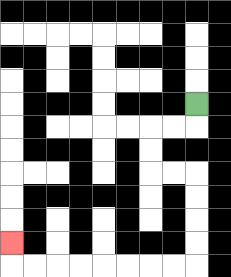{'start': '[8, 4]', 'end': '[0, 10]', 'path_directions': 'D,L,L,D,D,R,R,D,D,D,D,L,L,L,L,L,L,L,L,U', 'path_coordinates': '[[8, 4], [8, 5], [7, 5], [6, 5], [6, 6], [6, 7], [7, 7], [8, 7], [8, 8], [8, 9], [8, 10], [8, 11], [7, 11], [6, 11], [5, 11], [4, 11], [3, 11], [2, 11], [1, 11], [0, 11], [0, 10]]'}